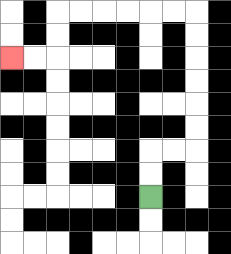{'start': '[6, 8]', 'end': '[0, 2]', 'path_directions': 'U,U,R,R,U,U,U,U,U,U,L,L,L,L,L,L,D,D,L,L', 'path_coordinates': '[[6, 8], [6, 7], [6, 6], [7, 6], [8, 6], [8, 5], [8, 4], [8, 3], [8, 2], [8, 1], [8, 0], [7, 0], [6, 0], [5, 0], [4, 0], [3, 0], [2, 0], [2, 1], [2, 2], [1, 2], [0, 2]]'}